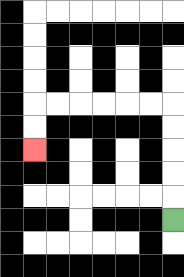{'start': '[7, 9]', 'end': '[1, 6]', 'path_directions': 'U,U,U,U,U,L,L,L,L,L,L,D,D', 'path_coordinates': '[[7, 9], [7, 8], [7, 7], [7, 6], [7, 5], [7, 4], [6, 4], [5, 4], [4, 4], [3, 4], [2, 4], [1, 4], [1, 5], [1, 6]]'}